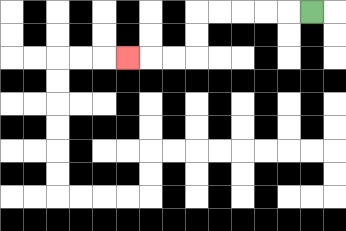{'start': '[13, 0]', 'end': '[5, 2]', 'path_directions': 'L,L,L,L,L,D,D,L,L,L', 'path_coordinates': '[[13, 0], [12, 0], [11, 0], [10, 0], [9, 0], [8, 0], [8, 1], [8, 2], [7, 2], [6, 2], [5, 2]]'}